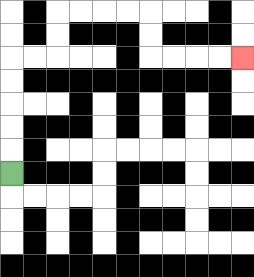{'start': '[0, 7]', 'end': '[10, 2]', 'path_directions': 'U,U,U,U,U,R,R,U,U,R,R,R,R,D,D,R,R,R,R', 'path_coordinates': '[[0, 7], [0, 6], [0, 5], [0, 4], [0, 3], [0, 2], [1, 2], [2, 2], [2, 1], [2, 0], [3, 0], [4, 0], [5, 0], [6, 0], [6, 1], [6, 2], [7, 2], [8, 2], [9, 2], [10, 2]]'}